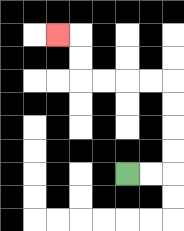{'start': '[5, 7]', 'end': '[2, 1]', 'path_directions': 'R,R,U,U,U,U,L,L,L,L,U,U,L', 'path_coordinates': '[[5, 7], [6, 7], [7, 7], [7, 6], [7, 5], [7, 4], [7, 3], [6, 3], [5, 3], [4, 3], [3, 3], [3, 2], [3, 1], [2, 1]]'}